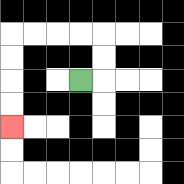{'start': '[3, 3]', 'end': '[0, 5]', 'path_directions': 'R,U,U,L,L,L,L,D,D,D,D', 'path_coordinates': '[[3, 3], [4, 3], [4, 2], [4, 1], [3, 1], [2, 1], [1, 1], [0, 1], [0, 2], [0, 3], [0, 4], [0, 5]]'}